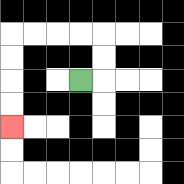{'start': '[3, 3]', 'end': '[0, 5]', 'path_directions': 'R,U,U,L,L,L,L,D,D,D,D', 'path_coordinates': '[[3, 3], [4, 3], [4, 2], [4, 1], [3, 1], [2, 1], [1, 1], [0, 1], [0, 2], [0, 3], [0, 4], [0, 5]]'}